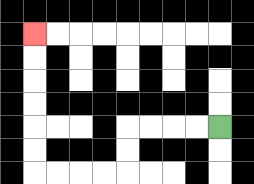{'start': '[9, 5]', 'end': '[1, 1]', 'path_directions': 'L,L,L,L,D,D,L,L,L,L,U,U,U,U,U,U', 'path_coordinates': '[[9, 5], [8, 5], [7, 5], [6, 5], [5, 5], [5, 6], [5, 7], [4, 7], [3, 7], [2, 7], [1, 7], [1, 6], [1, 5], [1, 4], [1, 3], [1, 2], [1, 1]]'}